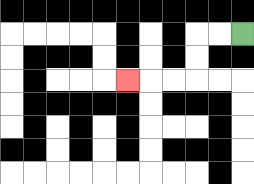{'start': '[10, 1]', 'end': '[5, 3]', 'path_directions': 'L,L,D,D,L,L,L', 'path_coordinates': '[[10, 1], [9, 1], [8, 1], [8, 2], [8, 3], [7, 3], [6, 3], [5, 3]]'}